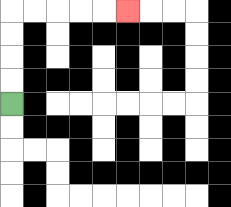{'start': '[0, 4]', 'end': '[5, 0]', 'path_directions': 'U,U,U,U,R,R,R,R,R', 'path_coordinates': '[[0, 4], [0, 3], [0, 2], [0, 1], [0, 0], [1, 0], [2, 0], [3, 0], [4, 0], [5, 0]]'}